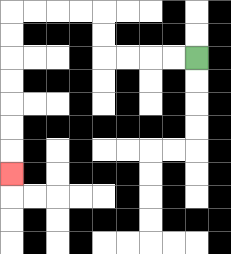{'start': '[8, 2]', 'end': '[0, 7]', 'path_directions': 'L,L,L,L,U,U,L,L,L,L,D,D,D,D,D,D,D', 'path_coordinates': '[[8, 2], [7, 2], [6, 2], [5, 2], [4, 2], [4, 1], [4, 0], [3, 0], [2, 0], [1, 0], [0, 0], [0, 1], [0, 2], [0, 3], [0, 4], [0, 5], [0, 6], [0, 7]]'}